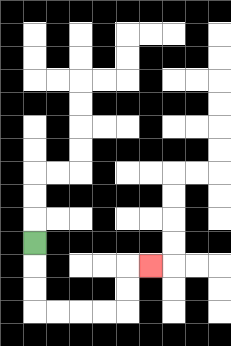{'start': '[1, 10]', 'end': '[6, 11]', 'path_directions': 'D,D,D,R,R,R,R,U,U,R', 'path_coordinates': '[[1, 10], [1, 11], [1, 12], [1, 13], [2, 13], [3, 13], [4, 13], [5, 13], [5, 12], [5, 11], [6, 11]]'}